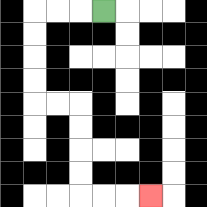{'start': '[4, 0]', 'end': '[6, 8]', 'path_directions': 'L,L,L,D,D,D,D,R,R,D,D,D,D,R,R,R', 'path_coordinates': '[[4, 0], [3, 0], [2, 0], [1, 0], [1, 1], [1, 2], [1, 3], [1, 4], [2, 4], [3, 4], [3, 5], [3, 6], [3, 7], [3, 8], [4, 8], [5, 8], [6, 8]]'}